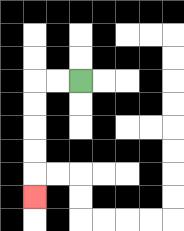{'start': '[3, 3]', 'end': '[1, 8]', 'path_directions': 'L,L,D,D,D,D,D', 'path_coordinates': '[[3, 3], [2, 3], [1, 3], [1, 4], [1, 5], [1, 6], [1, 7], [1, 8]]'}